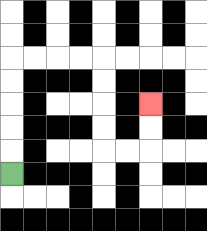{'start': '[0, 7]', 'end': '[6, 4]', 'path_directions': 'U,U,U,U,U,R,R,R,R,D,D,D,D,R,R,U,U', 'path_coordinates': '[[0, 7], [0, 6], [0, 5], [0, 4], [0, 3], [0, 2], [1, 2], [2, 2], [3, 2], [4, 2], [4, 3], [4, 4], [4, 5], [4, 6], [5, 6], [6, 6], [6, 5], [6, 4]]'}